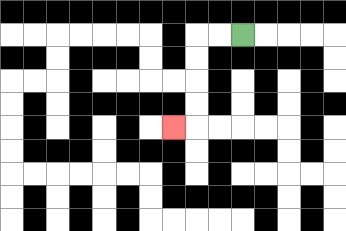{'start': '[10, 1]', 'end': '[7, 5]', 'path_directions': 'L,L,D,D,D,D,L', 'path_coordinates': '[[10, 1], [9, 1], [8, 1], [8, 2], [8, 3], [8, 4], [8, 5], [7, 5]]'}